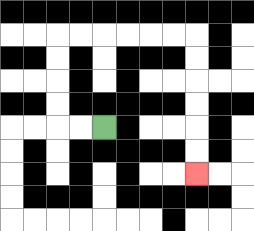{'start': '[4, 5]', 'end': '[8, 7]', 'path_directions': 'L,L,U,U,U,U,R,R,R,R,R,R,D,D,D,D,D,D', 'path_coordinates': '[[4, 5], [3, 5], [2, 5], [2, 4], [2, 3], [2, 2], [2, 1], [3, 1], [4, 1], [5, 1], [6, 1], [7, 1], [8, 1], [8, 2], [8, 3], [8, 4], [8, 5], [8, 6], [8, 7]]'}